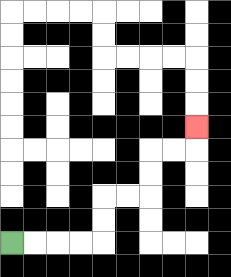{'start': '[0, 10]', 'end': '[8, 5]', 'path_directions': 'R,R,R,R,U,U,R,R,U,U,R,R,U', 'path_coordinates': '[[0, 10], [1, 10], [2, 10], [3, 10], [4, 10], [4, 9], [4, 8], [5, 8], [6, 8], [6, 7], [6, 6], [7, 6], [8, 6], [8, 5]]'}